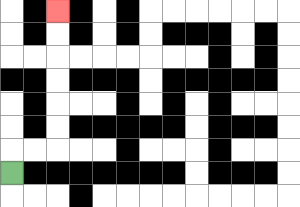{'start': '[0, 7]', 'end': '[2, 0]', 'path_directions': 'U,R,R,U,U,U,U,U,U', 'path_coordinates': '[[0, 7], [0, 6], [1, 6], [2, 6], [2, 5], [2, 4], [2, 3], [2, 2], [2, 1], [2, 0]]'}